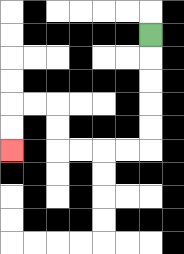{'start': '[6, 1]', 'end': '[0, 6]', 'path_directions': 'D,D,D,D,D,L,L,L,L,U,U,L,L,D,D', 'path_coordinates': '[[6, 1], [6, 2], [6, 3], [6, 4], [6, 5], [6, 6], [5, 6], [4, 6], [3, 6], [2, 6], [2, 5], [2, 4], [1, 4], [0, 4], [0, 5], [0, 6]]'}